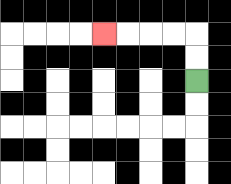{'start': '[8, 3]', 'end': '[4, 1]', 'path_directions': 'U,U,L,L,L,L', 'path_coordinates': '[[8, 3], [8, 2], [8, 1], [7, 1], [6, 1], [5, 1], [4, 1]]'}